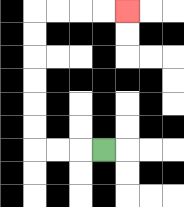{'start': '[4, 6]', 'end': '[5, 0]', 'path_directions': 'L,L,L,U,U,U,U,U,U,R,R,R,R', 'path_coordinates': '[[4, 6], [3, 6], [2, 6], [1, 6], [1, 5], [1, 4], [1, 3], [1, 2], [1, 1], [1, 0], [2, 0], [3, 0], [4, 0], [5, 0]]'}